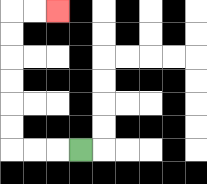{'start': '[3, 6]', 'end': '[2, 0]', 'path_directions': 'L,L,L,U,U,U,U,U,U,R,R', 'path_coordinates': '[[3, 6], [2, 6], [1, 6], [0, 6], [0, 5], [0, 4], [0, 3], [0, 2], [0, 1], [0, 0], [1, 0], [2, 0]]'}